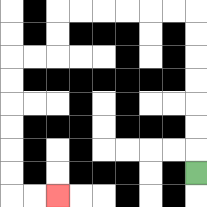{'start': '[8, 7]', 'end': '[2, 8]', 'path_directions': 'U,U,U,U,U,U,U,L,L,L,L,L,L,D,D,L,L,D,D,D,D,D,D,R,R', 'path_coordinates': '[[8, 7], [8, 6], [8, 5], [8, 4], [8, 3], [8, 2], [8, 1], [8, 0], [7, 0], [6, 0], [5, 0], [4, 0], [3, 0], [2, 0], [2, 1], [2, 2], [1, 2], [0, 2], [0, 3], [0, 4], [0, 5], [0, 6], [0, 7], [0, 8], [1, 8], [2, 8]]'}